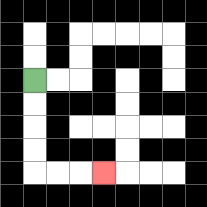{'start': '[1, 3]', 'end': '[4, 7]', 'path_directions': 'D,D,D,D,R,R,R', 'path_coordinates': '[[1, 3], [1, 4], [1, 5], [1, 6], [1, 7], [2, 7], [3, 7], [4, 7]]'}